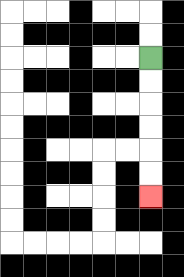{'start': '[6, 2]', 'end': '[6, 8]', 'path_directions': 'D,D,D,D,D,D', 'path_coordinates': '[[6, 2], [6, 3], [6, 4], [6, 5], [6, 6], [6, 7], [6, 8]]'}